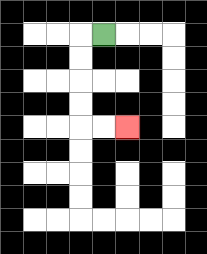{'start': '[4, 1]', 'end': '[5, 5]', 'path_directions': 'L,D,D,D,D,R,R', 'path_coordinates': '[[4, 1], [3, 1], [3, 2], [3, 3], [3, 4], [3, 5], [4, 5], [5, 5]]'}